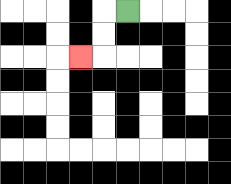{'start': '[5, 0]', 'end': '[3, 2]', 'path_directions': 'L,D,D,L', 'path_coordinates': '[[5, 0], [4, 0], [4, 1], [4, 2], [3, 2]]'}